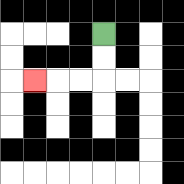{'start': '[4, 1]', 'end': '[1, 3]', 'path_directions': 'D,D,L,L,L', 'path_coordinates': '[[4, 1], [4, 2], [4, 3], [3, 3], [2, 3], [1, 3]]'}